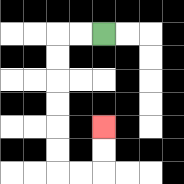{'start': '[4, 1]', 'end': '[4, 5]', 'path_directions': 'L,L,D,D,D,D,D,D,R,R,U,U', 'path_coordinates': '[[4, 1], [3, 1], [2, 1], [2, 2], [2, 3], [2, 4], [2, 5], [2, 6], [2, 7], [3, 7], [4, 7], [4, 6], [4, 5]]'}